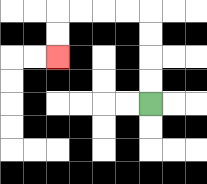{'start': '[6, 4]', 'end': '[2, 2]', 'path_directions': 'U,U,U,U,L,L,L,L,D,D', 'path_coordinates': '[[6, 4], [6, 3], [6, 2], [6, 1], [6, 0], [5, 0], [4, 0], [3, 0], [2, 0], [2, 1], [2, 2]]'}